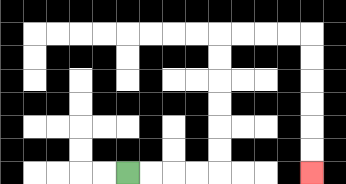{'start': '[5, 7]', 'end': '[13, 7]', 'path_directions': 'R,R,R,R,U,U,U,U,U,U,R,R,R,R,D,D,D,D,D,D', 'path_coordinates': '[[5, 7], [6, 7], [7, 7], [8, 7], [9, 7], [9, 6], [9, 5], [9, 4], [9, 3], [9, 2], [9, 1], [10, 1], [11, 1], [12, 1], [13, 1], [13, 2], [13, 3], [13, 4], [13, 5], [13, 6], [13, 7]]'}